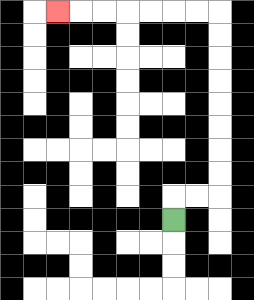{'start': '[7, 9]', 'end': '[2, 0]', 'path_directions': 'U,R,R,U,U,U,U,U,U,U,U,L,L,L,L,L,L,L', 'path_coordinates': '[[7, 9], [7, 8], [8, 8], [9, 8], [9, 7], [9, 6], [9, 5], [9, 4], [9, 3], [9, 2], [9, 1], [9, 0], [8, 0], [7, 0], [6, 0], [5, 0], [4, 0], [3, 0], [2, 0]]'}